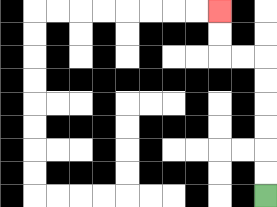{'start': '[11, 8]', 'end': '[9, 0]', 'path_directions': 'U,U,U,U,U,U,L,L,U,U', 'path_coordinates': '[[11, 8], [11, 7], [11, 6], [11, 5], [11, 4], [11, 3], [11, 2], [10, 2], [9, 2], [9, 1], [9, 0]]'}